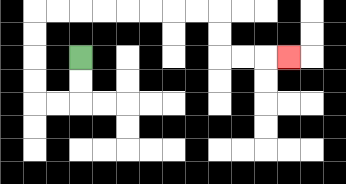{'start': '[3, 2]', 'end': '[12, 2]', 'path_directions': 'D,D,L,L,U,U,U,U,R,R,R,R,R,R,R,R,D,D,R,R,R', 'path_coordinates': '[[3, 2], [3, 3], [3, 4], [2, 4], [1, 4], [1, 3], [1, 2], [1, 1], [1, 0], [2, 0], [3, 0], [4, 0], [5, 0], [6, 0], [7, 0], [8, 0], [9, 0], [9, 1], [9, 2], [10, 2], [11, 2], [12, 2]]'}